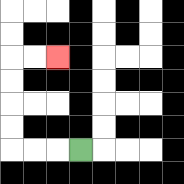{'start': '[3, 6]', 'end': '[2, 2]', 'path_directions': 'L,L,L,U,U,U,U,R,R', 'path_coordinates': '[[3, 6], [2, 6], [1, 6], [0, 6], [0, 5], [0, 4], [0, 3], [0, 2], [1, 2], [2, 2]]'}